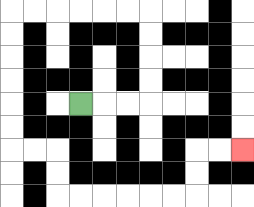{'start': '[3, 4]', 'end': '[10, 6]', 'path_directions': 'R,R,R,U,U,U,U,L,L,L,L,L,L,D,D,D,D,D,D,R,R,D,D,R,R,R,R,R,R,U,U,R,R', 'path_coordinates': '[[3, 4], [4, 4], [5, 4], [6, 4], [6, 3], [6, 2], [6, 1], [6, 0], [5, 0], [4, 0], [3, 0], [2, 0], [1, 0], [0, 0], [0, 1], [0, 2], [0, 3], [0, 4], [0, 5], [0, 6], [1, 6], [2, 6], [2, 7], [2, 8], [3, 8], [4, 8], [5, 8], [6, 8], [7, 8], [8, 8], [8, 7], [8, 6], [9, 6], [10, 6]]'}